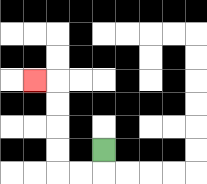{'start': '[4, 6]', 'end': '[1, 3]', 'path_directions': 'D,L,L,U,U,U,U,L', 'path_coordinates': '[[4, 6], [4, 7], [3, 7], [2, 7], [2, 6], [2, 5], [2, 4], [2, 3], [1, 3]]'}